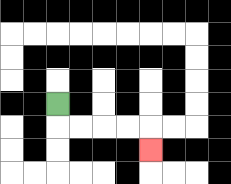{'start': '[2, 4]', 'end': '[6, 6]', 'path_directions': 'D,R,R,R,R,D', 'path_coordinates': '[[2, 4], [2, 5], [3, 5], [4, 5], [5, 5], [6, 5], [6, 6]]'}